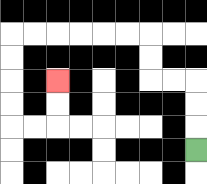{'start': '[8, 6]', 'end': '[2, 3]', 'path_directions': 'U,U,U,L,L,U,U,L,L,L,L,L,L,D,D,D,D,R,R,U,U', 'path_coordinates': '[[8, 6], [8, 5], [8, 4], [8, 3], [7, 3], [6, 3], [6, 2], [6, 1], [5, 1], [4, 1], [3, 1], [2, 1], [1, 1], [0, 1], [0, 2], [0, 3], [0, 4], [0, 5], [1, 5], [2, 5], [2, 4], [2, 3]]'}